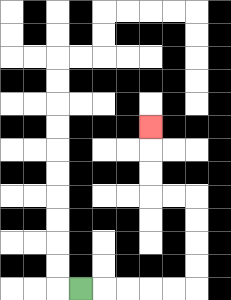{'start': '[3, 12]', 'end': '[6, 5]', 'path_directions': 'R,R,R,R,R,U,U,U,U,L,L,U,U,U', 'path_coordinates': '[[3, 12], [4, 12], [5, 12], [6, 12], [7, 12], [8, 12], [8, 11], [8, 10], [8, 9], [8, 8], [7, 8], [6, 8], [6, 7], [6, 6], [6, 5]]'}